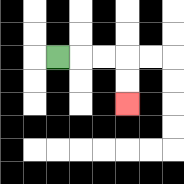{'start': '[2, 2]', 'end': '[5, 4]', 'path_directions': 'R,R,R,D,D', 'path_coordinates': '[[2, 2], [3, 2], [4, 2], [5, 2], [5, 3], [5, 4]]'}